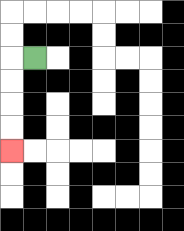{'start': '[1, 2]', 'end': '[0, 6]', 'path_directions': 'L,D,D,D,D', 'path_coordinates': '[[1, 2], [0, 2], [0, 3], [0, 4], [0, 5], [0, 6]]'}